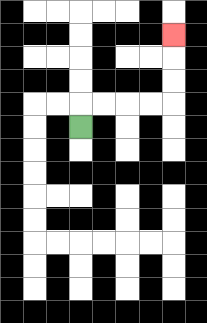{'start': '[3, 5]', 'end': '[7, 1]', 'path_directions': 'U,R,R,R,R,U,U,U', 'path_coordinates': '[[3, 5], [3, 4], [4, 4], [5, 4], [6, 4], [7, 4], [7, 3], [7, 2], [7, 1]]'}